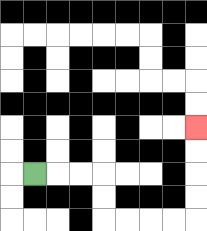{'start': '[1, 7]', 'end': '[8, 5]', 'path_directions': 'R,R,R,D,D,R,R,R,R,U,U,U,U', 'path_coordinates': '[[1, 7], [2, 7], [3, 7], [4, 7], [4, 8], [4, 9], [5, 9], [6, 9], [7, 9], [8, 9], [8, 8], [8, 7], [8, 6], [8, 5]]'}